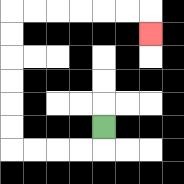{'start': '[4, 5]', 'end': '[6, 1]', 'path_directions': 'D,L,L,L,L,U,U,U,U,U,U,R,R,R,R,R,R,D', 'path_coordinates': '[[4, 5], [4, 6], [3, 6], [2, 6], [1, 6], [0, 6], [0, 5], [0, 4], [0, 3], [0, 2], [0, 1], [0, 0], [1, 0], [2, 0], [3, 0], [4, 0], [5, 0], [6, 0], [6, 1]]'}